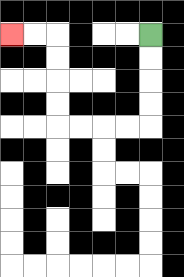{'start': '[6, 1]', 'end': '[0, 1]', 'path_directions': 'D,D,D,D,L,L,L,L,U,U,U,U,L,L', 'path_coordinates': '[[6, 1], [6, 2], [6, 3], [6, 4], [6, 5], [5, 5], [4, 5], [3, 5], [2, 5], [2, 4], [2, 3], [2, 2], [2, 1], [1, 1], [0, 1]]'}